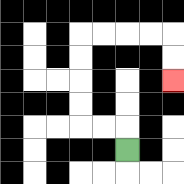{'start': '[5, 6]', 'end': '[7, 3]', 'path_directions': 'U,L,L,U,U,U,U,R,R,R,R,D,D', 'path_coordinates': '[[5, 6], [5, 5], [4, 5], [3, 5], [3, 4], [3, 3], [3, 2], [3, 1], [4, 1], [5, 1], [6, 1], [7, 1], [7, 2], [7, 3]]'}